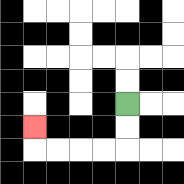{'start': '[5, 4]', 'end': '[1, 5]', 'path_directions': 'D,D,L,L,L,L,U', 'path_coordinates': '[[5, 4], [5, 5], [5, 6], [4, 6], [3, 6], [2, 6], [1, 6], [1, 5]]'}